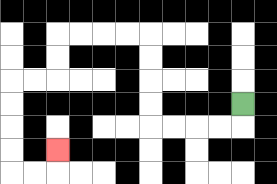{'start': '[10, 4]', 'end': '[2, 6]', 'path_directions': 'D,L,L,L,L,U,U,U,U,L,L,L,L,D,D,L,L,D,D,D,D,R,R,U', 'path_coordinates': '[[10, 4], [10, 5], [9, 5], [8, 5], [7, 5], [6, 5], [6, 4], [6, 3], [6, 2], [6, 1], [5, 1], [4, 1], [3, 1], [2, 1], [2, 2], [2, 3], [1, 3], [0, 3], [0, 4], [0, 5], [0, 6], [0, 7], [1, 7], [2, 7], [2, 6]]'}